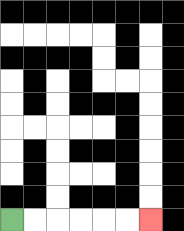{'start': '[0, 9]', 'end': '[6, 9]', 'path_directions': 'R,R,R,R,R,R', 'path_coordinates': '[[0, 9], [1, 9], [2, 9], [3, 9], [4, 9], [5, 9], [6, 9]]'}